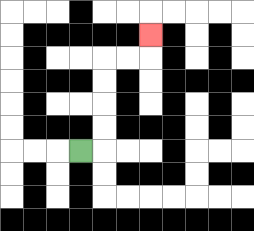{'start': '[3, 6]', 'end': '[6, 1]', 'path_directions': 'R,U,U,U,U,R,R,U', 'path_coordinates': '[[3, 6], [4, 6], [4, 5], [4, 4], [4, 3], [4, 2], [5, 2], [6, 2], [6, 1]]'}